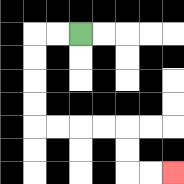{'start': '[3, 1]', 'end': '[7, 7]', 'path_directions': 'L,L,D,D,D,D,R,R,R,R,D,D,R,R', 'path_coordinates': '[[3, 1], [2, 1], [1, 1], [1, 2], [1, 3], [1, 4], [1, 5], [2, 5], [3, 5], [4, 5], [5, 5], [5, 6], [5, 7], [6, 7], [7, 7]]'}